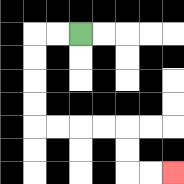{'start': '[3, 1]', 'end': '[7, 7]', 'path_directions': 'L,L,D,D,D,D,R,R,R,R,D,D,R,R', 'path_coordinates': '[[3, 1], [2, 1], [1, 1], [1, 2], [1, 3], [1, 4], [1, 5], [2, 5], [3, 5], [4, 5], [5, 5], [5, 6], [5, 7], [6, 7], [7, 7]]'}